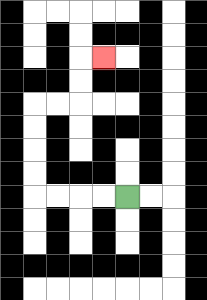{'start': '[5, 8]', 'end': '[4, 2]', 'path_directions': 'L,L,L,L,U,U,U,U,R,R,U,U,R', 'path_coordinates': '[[5, 8], [4, 8], [3, 8], [2, 8], [1, 8], [1, 7], [1, 6], [1, 5], [1, 4], [2, 4], [3, 4], [3, 3], [3, 2], [4, 2]]'}